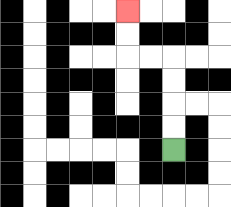{'start': '[7, 6]', 'end': '[5, 0]', 'path_directions': 'U,U,U,U,L,L,U,U', 'path_coordinates': '[[7, 6], [7, 5], [7, 4], [7, 3], [7, 2], [6, 2], [5, 2], [5, 1], [5, 0]]'}